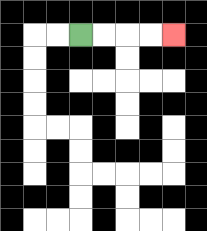{'start': '[3, 1]', 'end': '[7, 1]', 'path_directions': 'R,R,R,R', 'path_coordinates': '[[3, 1], [4, 1], [5, 1], [6, 1], [7, 1]]'}